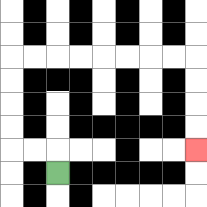{'start': '[2, 7]', 'end': '[8, 6]', 'path_directions': 'U,L,L,U,U,U,U,R,R,R,R,R,R,R,R,D,D,D,D', 'path_coordinates': '[[2, 7], [2, 6], [1, 6], [0, 6], [0, 5], [0, 4], [0, 3], [0, 2], [1, 2], [2, 2], [3, 2], [4, 2], [5, 2], [6, 2], [7, 2], [8, 2], [8, 3], [8, 4], [8, 5], [8, 6]]'}